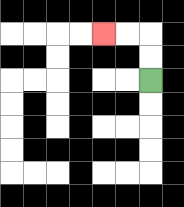{'start': '[6, 3]', 'end': '[4, 1]', 'path_directions': 'U,U,L,L', 'path_coordinates': '[[6, 3], [6, 2], [6, 1], [5, 1], [4, 1]]'}